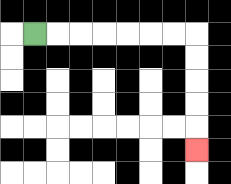{'start': '[1, 1]', 'end': '[8, 6]', 'path_directions': 'R,R,R,R,R,R,R,D,D,D,D,D', 'path_coordinates': '[[1, 1], [2, 1], [3, 1], [4, 1], [5, 1], [6, 1], [7, 1], [8, 1], [8, 2], [8, 3], [8, 4], [8, 5], [8, 6]]'}